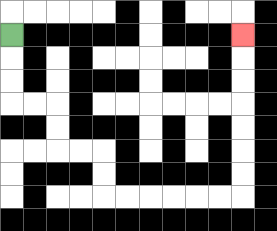{'start': '[0, 1]', 'end': '[10, 1]', 'path_directions': 'D,D,D,R,R,D,D,R,R,D,D,R,R,R,R,R,R,U,U,U,U,U,U,U', 'path_coordinates': '[[0, 1], [0, 2], [0, 3], [0, 4], [1, 4], [2, 4], [2, 5], [2, 6], [3, 6], [4, 6], [4, 7], [4, 8], [5, 8], [6, 8], [7, 8], [8, 8], [9, 8], [10, 8], [10, 7], [10, 6], [10, 5], [10, 4], [10, 3], [10, 2], [10, 1]]'}